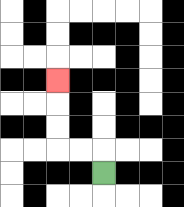{'start': '[4, 7]', 'end': '[2, 3]', 'path_directions': 'U,L,L,U,U,U', 'path_coordinates': '[[4, 7], [4, 6], [3, 6], [2, 6], [2, 5], [2, 4], [2, 3]]'}